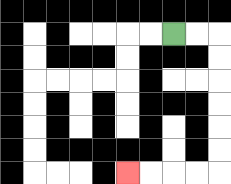{'start': '[7, 1]', 'end': '[5, 7]', 'path_directions': 'R,R,D,D,D,D,D,D,L,L,L,L', 'path_coordinates': '[[7, 1], [8, 1], [9, 1], [9, 2], [9, 3], [9, 4], [9, 5], [9, 6], [9, 7], [8, 7], [7, 7], [6, 7], [5, 7]]'}